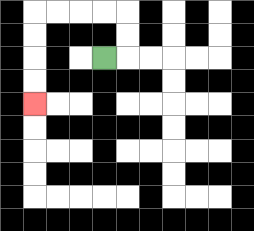{'start': '[4, 2]', 'end': '[1, 4]', 'path_directions': 'R,U,U,L,L,L,L,D,D,D,D', 'path_coordinates': '[[4, 2], [5, 2], [5, 1], [5, 0], [4, 0], [3, 0], [2, 0], [1, 0], [1, 1], [1, 2], [1, 3], [1, 4]]'}